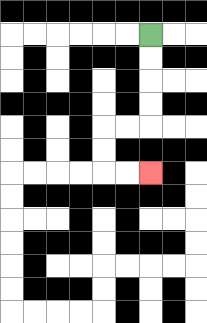{'start': '[6, 1]', 'end': '[6, 7]', 'path_directions': 'D,D,D,D,L,L,D,D,R,R', 'path_coordinates': '[[6, 1], [6, 2], [6, 3], [6, 4], [6, 5], [5, 5], [4, 5], [4, 6], [4, 7], [5, 7], [6, 7]]'}